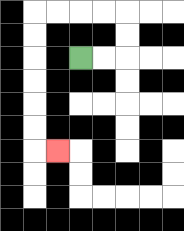{'start': '[3, 2]', 'end': '[2, 6]', 'path_directions': 'R,R,U,U,L,L,L,L,D,D,D,D,D,D,R', 'path_coordinates': '[[3, 2], [4, 2], [5, 2], [5, 1], [5, 0], [4, 0], [3, 0], [2, 0], [1, 0], [1, 1], [1, 2], [1, 3], [1, 4], [1, 5], [1, 6], [2, 6]]'}